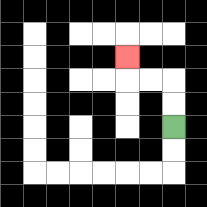{'start': '[7, 5]', 'end': '[5, 2]', 'path_directions': 'U,U,L,L,U', 'path_coordinates': '[[7, 5], [7, 4], [7, 3], [6, 3], [5, 3], [5, 2]]'}